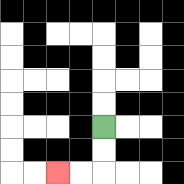{'start': '[4, 5]', 'end': '[2, 7]', 'path_directions': 'D,D,L,L', 'path_coordinates': '[[4, 5], [4, 6], [4, 7], [3, 7], [2, 7]]'}